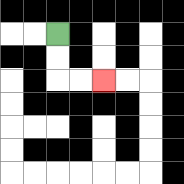{'start': '[2, 1]', 'end': '[4, 3]', 'path_directions': 'D,D,R,R', 'path_coordinates': '[[2, 1], [2, 2], [2, 3], [3, 3], [4, 3]]'}